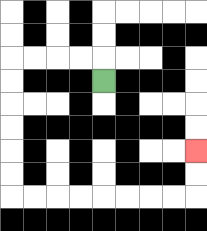{'start': '[4, 3]', 'end': '[8, 6]', 'path_directions': 'U,L,L,L,L,D,D,D,D,D,D,R,R,R,R,R,R,R,R,U,U', 'path_coordinates': '[[4, 3], [4, 2], [3, 2], [2, 2], [1, 2], [0, 2], [0, 3], [0, 4], [0, 5], [0, 6], [0, 7], [0, 8], [1, 8], [2, 8], [3, 8], [4, 8], [5, 8], [6, 8], [7, 8], [8, 8], [8, 7], [8, 6]]'}